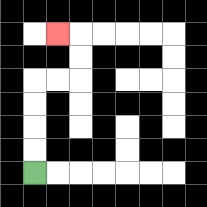{'start': '[1, 7]', 'end': '[2, 1]', 'path_directions': 'U,U,U,U,R,R,U,U,L', 'path_coordinates': '[[1, 7], [1, 6], [1, 5], [1, 4], [1, 3], [2, 3], [3, 3], [3, 2], [3, 1], [2, 1]]'}